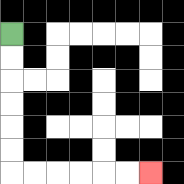{'start': '[0, 1]', 'end': '[6, 7]', 'path_directions': 'D,D,D,D,D,D,R,R,R,R,R,R', 'path_coordinates': '[[0, 1], [0, 2], [0, 3], [0, 4], [0, 5], [0, 6], [0, 7], [1, 7], [2, 7], [3, 7], [4, 7], [5, 7], [6, 7]]'}